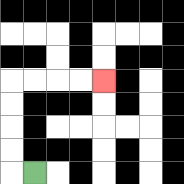{'start': '[1, 7]', 'end': '[4, 3]', 'path_directions': 'L,U,U,U,U,R,R,R,R', 'path_coordinates': '[[1, 7], [0, 7], [0, 6], [0, 5], [0, 4], [0, 3], [1, 3], [2, 3], [3, 3], [4, 3]]'}